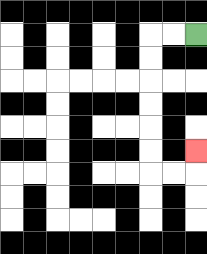{'start': '[8, 1]', 'end': '[8, 6]', 'path_directions': 'L,L,D,D,D,D,D,D,R,R,U', 'path_coordinates': '[[8, 1], [7, 1], [6, 1], [6, 2], [6, 3], [6, 4], [6, 5], [6, 6], [6, 7], [7, 7], [8, 7], [8, 6]]'}